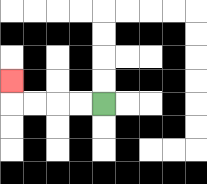{'start': '[4, 4]', 'end': '[0, 3]', 'path_directions': 'L,L,L,L,U', 'path_coordinates': '[[4, 4], [3, 4], [2, 4], [1, 4], [0, 4], [0, 3]]'}